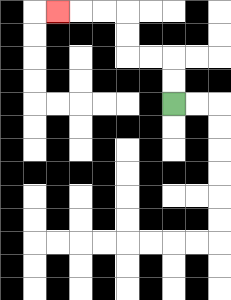{'start': '[7, 4]', 'end': '[2, 0]', 'path_directions': 'U,U,L,L,U,U,L,L,L', 'path_coordinates': '[[7, 4], [7, 3], [7, 2], [6, 2], [5, 2], [5, 1], [5, 0], [4, 0], [3, 0], [2, 0]]'}